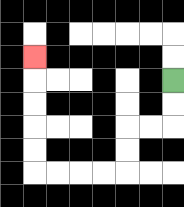{'start': '[7, 3]', 'end': '[1, 2]', 'path_directions': 'D,D,L,L,D,D,L,L,L,L,U,U,U,U,U', 'path_coordinates': '[[7, 3], [7, 4], [7, 5], [6, 5], [5, 5], [5, 6], [5, 7], [4, 7], [3, 7], [2, 7], [1, 7], [1, 6], [1, 5], [1, 4], [1, 3], [1, 2]]'}